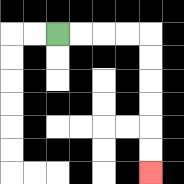{'start': '[2, 1]', 'end': '[6, 7]', 'path_directions': 'R,R,R,R,D,D,D,D,D,D', 'path_coordinates': '[[2, 1], [3, 1], [4, 1], [5, 1], [6, 1], [6, 2], [6, 3], [6, 4], [6, 5], [6, 6], [6, 7]]'}